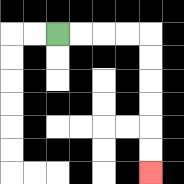{'start': '[2, 1]', 'end': '[6, 7]', 'path_directions': 'R,R,R,R,D,D,D,D,D,D', 'path_coordinates': '[[2, 1], [3, 1], [4, 1], [5, 1], [6, 1], [6, 2], [6, 3], [6, 4], [6, 5], [6, 6], [6, 7]]'}